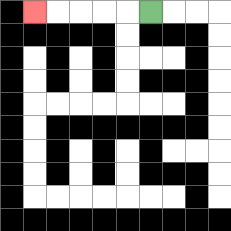{'start': '[6, 0]', 'end': '[1, 0]', 'path_directions': 'L,L,L,L,L', 'path_coordinates': '[[6, 0], [5, 0], [4, 0], [3, 0], [2, 0], [1, 0]]'}